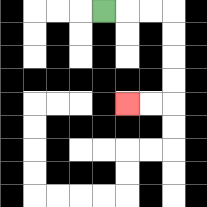{'start': '[4, 0]', 'end': '[5, 4]', 'path_directions': 'R,R,R,D,D,D,D,L,L', 'path_coordinates': '[[4, 0], [5, 0], [6, 0], [7, 0], [7, 1], [7, 2], [7, 3], [7, 4], [6, 4], [5, 4]]'}